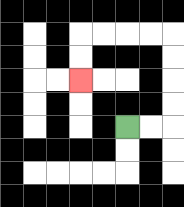{'start': '[5, 5]', 'end': '[3, 3]', 'path_directions': 'R,R,U,U,U,U,L,L,L,L,D,D', 'path_coordinates': '[[5, 5], [6, 5], [7, 5], [7, 4], [7, 3], [7, 2], [7, 1], [6, 1], [5, 1], [4, 1], [3, 1], [3, 2], [3, 3]]'}